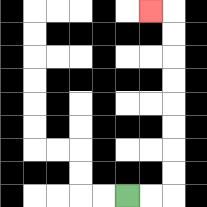{'start': '[5, 8]', 'end': '[6, 0]', 'path_directions': 'R,R,U,U,U,U,U,U,U,U,L', 'path_coordinates': '[[5, 8], [6, 8], [7, 8], [7, 7], [7, 6], [7, 5], [7, 4], [7, 3], [7, 2], [7, 1], [7, 0], [6, 0]]'}